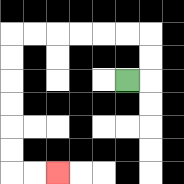{'start': '[5, 3]', 'end': '[2, 7]', 'path_directions': 'R,U,U,L,L,L,L,L,L,D,D,D,D,D,D,R,R', 'path_coordinates': '[[5, 3], [6, 3], [6, 2], [6, 1], [5, 1], [4, 1], [3, 1], [2, 1], [1, 1], [0, 1], [0, 2], [0, 3], [0, 4], [0, 5], [0, 6], [0, 7], [1, 7], [2, 7]]'}